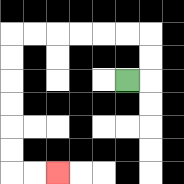{'start': '[5, 3]', 'end': '[2, 7]', 'path_directions': 'R,U,U,L,L,L,L,L,L,D,D,D,D,D,D,R,R', 'path_coordinates': '[[5, 3], [6, 3], [6, 2], [6, 1], [5, 1], [4, 1], [3, 1], [2, 1], [1, 1], [0, 1], [0, 2], [0, 3], [0, 4], [0, 5], [0, 6], [0, 7], [1, 7], [2, 7]]'}